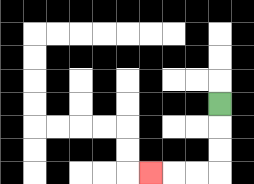{'start': '[9, 4]', 'end': '[6, 7]', 'path_directions': 'D,D,D,L,L,L', 'path_coordinates': '[[9, 4], [9, 5], [9, 6], [9, 7], [8, 7], [7, 7], [6, 7]]'}